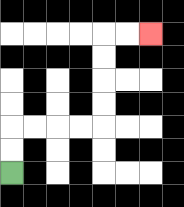{'start': '[0, 7]', 'end': '[6, 1]', 'path_directions': 'U,U,R,R,R,R,U,U,U,U,R,R', 'path_coordinates': '[[0, 7], [0, 6], [0, 5], [1, 5], [2, 5], [3, 5], [4, 5], [4, 4], [4, 3], [4, 2], [4, 1], [5, 1], [6, 1]]'}